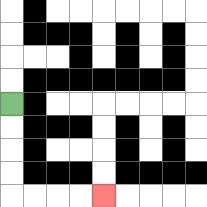{'start': '[0, 4]', 'end': '[4, 8]', 'path_directions': 'D,D,D,D,R,R,R,R', 'path_coordinates': '[[0, 4], [0, 5], [0, 6], [0, 7], [0, 8], [1, 8], [2, 8], [3, 8], [4, 8]]'}